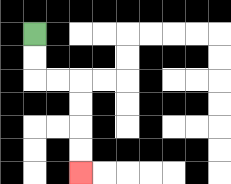{'start': '[1, 1]', 'end': '[3, 7]', 'path_directions': 'D,D,R,R,D,D,D,D', 'path_coordinates': '[[1, 1], [1, 2], [1, 3], [2, 3], [3, 3], [3, 4], [3, 5], [3, 6], [3, 7]]'}